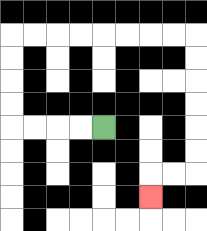{'start': '[4, 5]', 'end': '[6, 8]', 'path_directions': 'L,L,L,L,U,U,U,U,R,R,R,R,R,R,R,R,D,D,D,D,D,D,L,L,D', 'path_coordinates': '[[4, 5], [3, 5], [2, 5], [1, 5], [0, 5], [0, 4], [0, 3], [0, 2], [0, 1], [1, 1], [2, 1], [3, 1], [4, 1], [5, 1], [6, 1], [7, 1], [8, 1], [8, 2], [8, 3], [8, 4], [8, 5], [8, 6], [8, 7], [7, 7], [6, 7], [6, 8]]'}